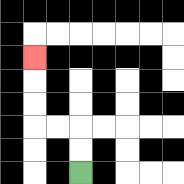{'start': '[3, 7]', 'end': '[1, 2]', 'path_directions': 'U,U,L,L,U,U,U', 'path_coordinates': '[[3, 7], [3, 6], [3, 5], [2, 5], [1, 5], [1, 4], [1, 3], [1, 2]]'}